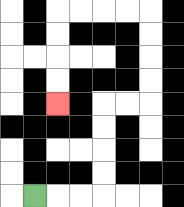{'start': '[1, 8]', 'end': '[2, 4]', 'path_directions': 'R,R,R,U,U,U,U,R,R,U,U,U,U,L,L,L,L,D,D,D,D', 'path_coordinates': '[[1, 8], [2, 8], [3, 8], [4, 8], [4, 7], [4, 6], [4, 5], [4, 4], [5, 4], [6, 4], [6, 3], [6, 2], [6, 1], [6, 0], [5, 0], [4, 0], [3, 0], [2, 0], [2, 1], [2, 2], [2, 3], [2, 4]]'}